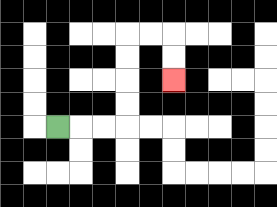{'start': '[2, 5]', 'end': '[7, 3]', 'path_directions': 'R,R,R,U,U,U,U,R,R,D,D', 'path_coordinates': '[[2, 5], [3, 5], [4, 5], [5, 5], [5, 4], [5, 3], [5, 2], [5, 1], [6, 1], [7, 1], [7, 2], [7, 3]]'}